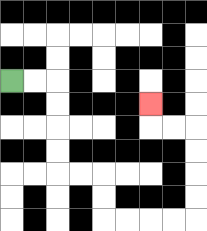{'start': '[0, 3]', 'end': '[6, 4]', 'path_directions': 'R,R,D,D,D,D,R,R,D,D,R,R,R,R,U,U,U,U,L,L,U', 'path_coordinates': '[[0, 3], [1, 3], [2, 3], [2, 4], [2, 5], [2, 6], [2, 7], [3, 7], [4, 7], [4, 8], [4, 9], [5, 9], [6, 9], [7, 9], [8, 9], [8, 8], [8, 7], [8, 6], [8, 5], [7, 5], [6, 5], [6, 4]]'}